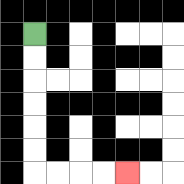{'start': '[1, 1]', 'end': '[5, 7]', 'path_directions': 'D,D,D,D,D,D,R,R,R,R', 'path_coordinates': '[[1, 1], [1, 2], [1, 3], [1, 4], [1, 5], [1, 6], [1, 7], [2, 7], [3, 7], [4, 7], [5, 7]]'}